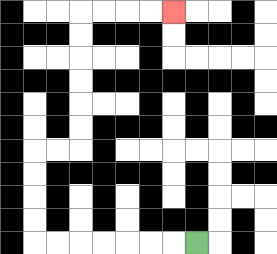{'start': '[8, 10]', 'end': '[7, 0]', 'path_directions': 'L,L,L,L,L,L,L,U,U,U,U,R,R,U,U,U,U,U,U,R,R,R,R', 'path_coordinates': '[[8, 10], [7, 10], [6, 10], [5, 10], [4, 10], [3, 10], [2, 10], [1, 10], [1, 9], [1, 8], [1, 7], [1, 6], [2, 6], [3, 6], [3, 5], [3, 4], [3, 3], [3, 2], [3, 1], [3, 0], [4, 0], [5, 0], [6, 0], [7, 0]]'}